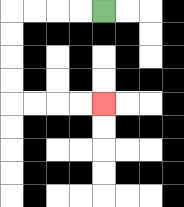{'start': '[4, 0]', 'end': '[4, 4]', 'path_directions': 'L,L,L,L,D,D,D,D,R,R,R,R', 'path_coordinates': '[[4, 0], [3, 0], [2, 0], [1, 0], [0, 0], [0, 1], [0, 2], [0, 3], [0, 4], [1, 4], [2, 4], [3, 4], [4, 4]]'}